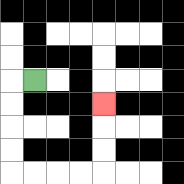{'start': '[1, 3]', 'end': '[4, 4]', 'path_directions': 'L,D,D,D,D,R,R,R,R,U,U,U', 'path_coordinates': '[[1, 3], [0, 3], [0, 4], [0, 5], [0, 6], [0, 7], [1, 7], [2, 7], [3, 7], [4, 7], [4, 6], [4, 5], [4, 4]]'}